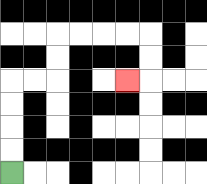{'start': '[0, 7]', 'end': '[5, 3]', 'path_directions': 'U,U,U,U,R,R,U,U,R,R,R,R,D,D,L', 'path_coordinates': '[[0, 7], [0, 6], [0, 5], [0, 4], [0, 3], [1, 3], [2, 3], [2, 2], [2, 1], [3, 1], [4, 1], [5, 1], [6, 1], [6, 2], [6, 3], [5, 3]]'}